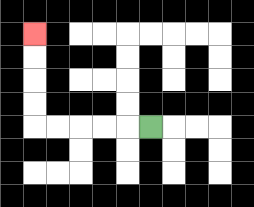{'start': '[6, 5]', 'end': '[1, 1]', 'path_directions': 'L,L,L,L,L,U,U,U,U', 'path_coordinates': '[[6, 5], [5, 5], [4, 5], [3, 5], [2, 5], [1, 5], [1, 4], [1, 3], [1, 2], [1, 1]]'}